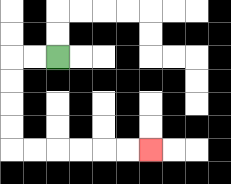{'start': '[2, 2]', 'end': '[6, 6]', 'path_directions': 'L,L,D,D,D,D,R,R,R,R,R,R', 'path_coordinates': '[[2, 2], [1, 2], [0, 2], [0, 3], [0, 4], [0, 5], [0, 6], [1, 6], [2, 6], [3, 6], [4, 6], [5, 6], [6, 6]]'}